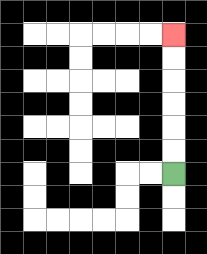{'start': '[7, 7]', 'end': '[7, 1]', 'path_directions': 'U,U,U,U,U,U', 'path_coordinates': '[[7, 7], [7, 6], [7, 5], [7, 4], [7, 3], [7, 2], [7, 1]]'}